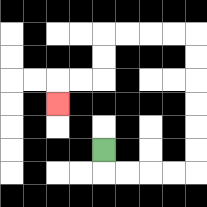{'start': '[4, 6]', 'end': '[2, 4]', 'path_directions': 'D,R,R,R,R,U,U,U,U,U,U,L,L,L,L,D,D,L,L,D', 'path_coordinates': '[[4, 6], [4, 7], [5, 7], [6, 7], [7, 7], [8, 7], [8, 6], [8, 5], [8, 4], [8, 3], [8, 2], [8, 1], [7, 1], [6, 1], [5, 1], [4, 1], [4, 2], [4, 3], [3, 3], [2, 3], [2, 4]]'}